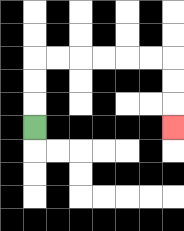{'start': '[1, 5]', 'end': '[7, 5]', 'path_directions': 'U,U,U,R,R,R,R,R,R,D,D,D', 'path_coordinates': '[[1, 5], [1, 4], [1, 3], [1, 2], [2, 2], [3, 2], [4, 2], [5, 2], [6, 2], [7, 2], [7, 3], [7, 4], [7, 5]]'}